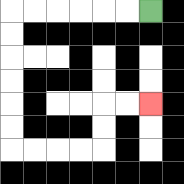{'start': '[6, 0]', 'end': '[6, 4]', 'path_directions': 'L,L,L,L,L,L,D,D,D,D,D,D,R,R,R,R,U,U,R,R', 'path_coordinates': '[[6, 0], [5, 0], [4, 0], [3, 0], [2, 0], [1, 0], [0, 0], [0, 1], [0, 2], [0, 3], [0, 4], [0, 5], [0, 6], [1, 6], [2, 6], [3, 6], [4, 6], [4, 5], [4, 4], [5, 4], [6, 4]]'}